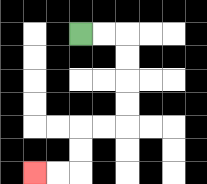{'start': '[3, 1]', 'end': '[1, 7]', 'path_directions': 'R,R,D,D,D,D,L,L,D,D,L,L', 'path_coordinates': '[[3, 1], [4, 1], [5, 1], [5, 2], [5, 3], [5, 4], [5, 5], [4, 5], [3, 5], [3, 6], [3, 7], [2, 7], [1, 7]]'}